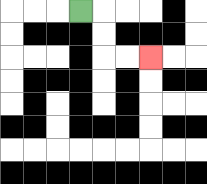{'start': '[3, 0]', 'end': '[6, 2]', 'path_directions': 'R,D,D,R,R', 'path_coordinates': '[[3, 0], [4, 0], [4, 1], [4, 2], [5, 2], [6, 2]]'}